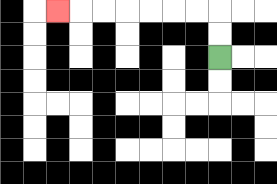{'start': '[9, 2]', 'end': '[2, 0]', 'path_directions': 'U,U,L,L,L,L,L,L,L', 'path_coordinates': '[[9, 2], [9, 1], [9, 0], [8, 0], [7, 0], [6, 0], [5, 0], [4, 0], [3, 0], [2, 0]]'}